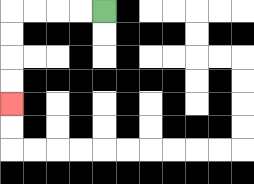{'start': '[4, 0]', 'end': '[0, 4]', 'path_directions': 'L,L,L,L,D,D,D,D', 'path_coordinates': '[[4, 0], [3, 0], [2, 0], [1, 0], [0, 0], [0, 1], [0, 2], [0, 3], [0, 4]]'}